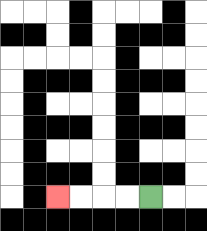{'start': '[6, 8]', 'end': '[2, 8]', 'path_directions': 'L,L,L,L', 'path_coordinates': '[[6, 8], [5, 8], [4, 8], [3, 8], [2, 8]]'}